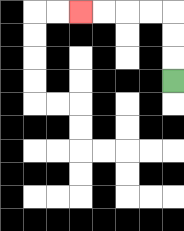{'start': '[7, 3]', 'end': '[3, 0]', 'path_directions': 'U,U,U,L,L,L,L', 'path_coordinates': '[[7, 3], [7, 2], [7, 1], [7, 0], [6, 0], [5, 0], [4, 0], [3, 0]]'}